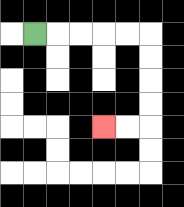{'start': '[1, 1]', 'end': '[4, 5]', 'path_directions': 'R,R,R,R,R,D,D,D,D,L,L', 'path_coordinates': '[[1, 1], [2, 1], [3, 1], [4, 1], [5, 1], [6, 1], [6, 2], [6, 3], [6, 4], [6, 5], [5, 5], [4, 5]]'}